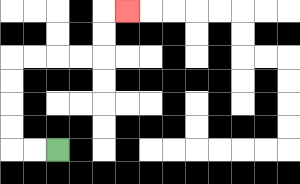{'start': '[2, 6]', 'end': '[5, 0]', 'path_directions': 'L,L,U,U,U,U,R,R,R,R,U,U,R', 'path_coordinates': '[[2, 6], [1, 6], [0, 6], [0, 5], [0, 4], [0, 3], [0, 2], [1, 2], [2, 2], [3, 2], [4, 2], [4, 1], [4, 0], [5, 0]]'}